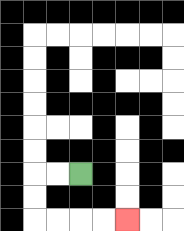{'start': '[3, 7]', 'end': '[5, 9]', 'path_directions': 'L,L,D,D,R,R,R,R', 'path_coordinates': '[[3, 7], [2, 7], [1, 7], [1, 8], [1, 9], [2, 9], [3, 9], [4, 9], [5, 9]]'}